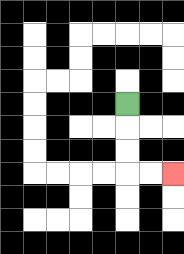{'start': '[5, 4]', 'end': '[7, 7]', 'path_directions': 'D,D,D,R,R', 'path_coordinates': '[[5, 4], [5, 5], [5, 6], [5, 7], [6, 7], [7, 7]]'}